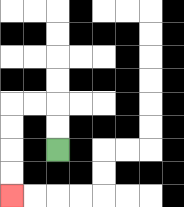{'start': '[2, 6]', 'end': '[0, 8]', 'path_directions': 'U,U,L,L,D,D,D,D', 'path_coordinates': '[[2, 6], [2, 5], [2, 4], [1, 4], [0, 4], [0, 5], [0, 6], [0, 7], [0, 8]]'}